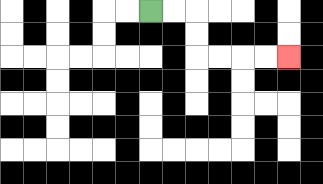{'start': '[6, 0]', 'end': '[12, 2]', 'path_directions': 'R,R,D,D,R,R,R,R', 'path_coordinates': '[[6, 0], [7, 0], [8, 0], [8, 1], [8, 2], [9, 2], [10, 2], [11, 2], [12, 2]]'}